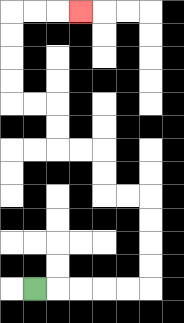{'start': '[1, 12]', 'end': '[3, 0]', 'path_directions': 'R,R,R,R,R,U,U,U,U,L,L,U,U,L,L,U,U,L,L,U,U,U,U,R,R,R', 'path_coordinates': '[[1, 12], [2, 12], [3, 12], [4, 12], [5, 12], [6, 12], [6, 11], [6, 10], [6, 9], [6, 8], [5, 8], [4, 8], [4, 7], [4, 6], [3, 6], [2, 6], [2, 5], [2, 4], [1, 4], [0, 4], [0, 3], [0, 2], [0, 1], [0, 0], [1, 0], [2, 0], [3, 0]]'}